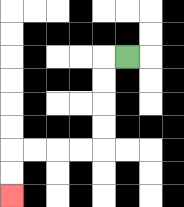{'start': '[5, 2]', 'end': '[0, 8]', 'path_directions': 'L,D,D,D,D,L,L,L,L,D,D', 'path_coordinates': '[[5, 2], [4, 2], [4, 3], [4, 4], [4, 5], [4, 6], [3, 6], [2, 6], [1, 6], [0, 6], [0, 7], [0, 8]]'}